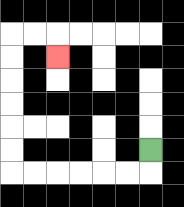{'start': '[6, 6]', 'end': '[2, 2]', 'path_directions': 'D,L,L,L,L,L,L,U,U,U,U,U,U,R,R,D', 'path_coordinates': '[[6, 6], [6, 7], [5, 7], [4, 7], [3, 7], [2, 7], [1, 7], [0, 7], [0, 6], [0, 5], [0, 4], [0, 3], [0, 2], [0, 1], [1, 1], [2, 1], [2, 2]]'}